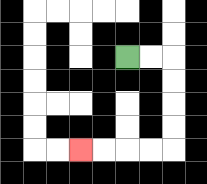{'start': '[5, 2]', 'end': '[3, 6]', 'path_directions': 'R,R,D,D,D,D,L,L,L,L', 'path_coordinates': '[[5, 2], [6, 2], [7, 2], [7, 3], [7, 4], [7, 5], [7, 6], [6, 6], [5, 6], [4, 6], [3, 6]]'}